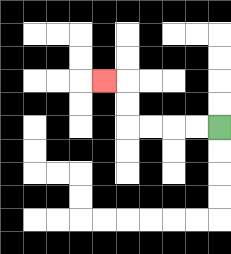{'start': '[9, 5]', 'end': '[4, 3]', 'path_directions': 'L,L,L,L,U,U,L', 'path_coordinates': '[[9, 5], [8, 5], [7, 5], [6, 5], [5, 5], [5, 4], [5, 3], [4, 3]]'}